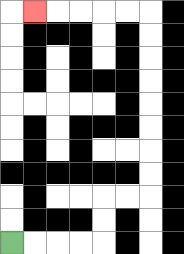{'start': '[0, 10]', 'end': '[1, 0]', 'path_directions': 'R,R,R,R,U,U,R,R,U,U,U,U,U,U,U,U,L,L,L,L,L', 'path_coordinates': '[[0, 10], [1, 10], [2, 10], [3, 10], [4, 10], [4, 9], [4, 8], [5, 8], [6, 8], [6, 7], [6, 6], [6, 5], [6, 4], [6, 3], [6, 2], [6, 1], [6, 0], [5, 0], [4, 0], [3, 0], [2, 0], [1, 0]]'}